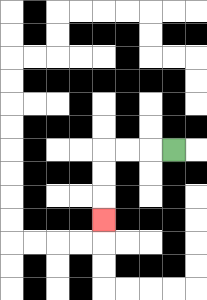{'start': '[7, 6]', 'end': '[4, 9]', 'path_directions': 'L,L,L,D,D,D', 'path_coordinates': '[[7, 6], [6, 6], [5, 6], [4, 6], [4, 7], [4, 8], [4, 9]]'}